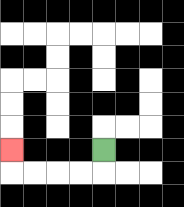{'start': '[4, 6]', 'end': '[0, 6]', 'path_directions': 'D,L,L,L,L,U', 'path_coordinates': '[[4, 6], [4, 7], [3, 7], [2, 7], [1, 7], [0, 7], [0, 6]]'}